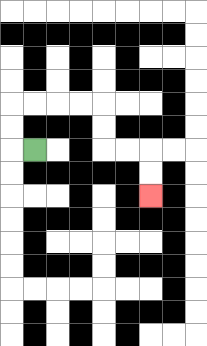{'start': '[1, 6]', 'end': '[6, 8]', 'path_directions': 'L,U,U,R,R,R,R,D,D,R,R,D,D', 'path_coordinates': '[[1, 6], [0, 6], [0, 5], [0, 4], [1, 4], [2, 4], [3, 4], [4, 4], [4, 5], [4, 6], [5, 6], [6, 6], [6, 7], [6, 8]]'}